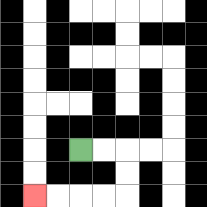{'start': '[3, 6]', 'end': '[1, 8]', 'path_directions': 'R,R,D,D,L,L,L,L', 'path_coordinates': '[[3, 6], [4, 6], [5, 6], [5, 7], [5, 8], [4, 8], [3, 8], [2, 8], [1, 8]]'}